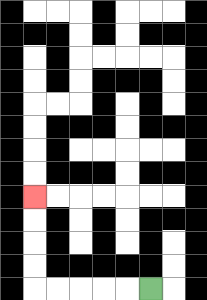{'start': '[6, 12]', 'end': '[1, 8]', 'path_directions': 'L,L,L,L,L,U,U,U,U', 'path_coordinates': '[[6, 12], [5, 12], [4, 12], [3, 12], [2, 12], [1, 12], [1, 11], [1, 10], [1, 9], [1, 8]]'}